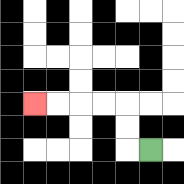{'start': '[6, 6]', 'end': '[1, 4]', 'path_directions': 'L,U,U,L,L,L,L', 'path_coordinates': '[[6, 6], [5, 6], [5, 5], [5, 4], [4, 4], [3, 4], [2, 4], [1, 4]]'}